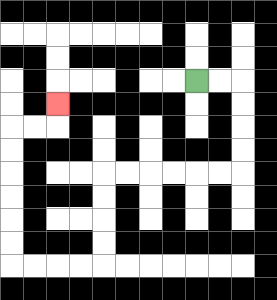{'start': '[8, 3]', 'end': '[2, 4]', 'path_directions': 'R,R,D,D,D,D,L,L,L,L,L,L,D,D,D,D,L,L,L,L,U,U,U,U,U,U,R,R,U', 'path_coordinates': '[[8, 3], [9, 3], [10, 3], [10, 4], [10, 5], [10, 6], [10, 7], [9, 7], [8, 7], [7, 7], [6, 7], [5, 7], [4, 7], [4, 8], [4, 9], [4, 10], [4, 11], [3, 11], [2, 11], [1, 11], [0, 11], [0, 10], [0, 9], [0, 8], [0, 7], [0, 6], [0, 5], [1, 5], [2, 5], [2, 4]]'}